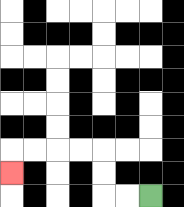{'start': '[6, 8]', 'end': '[0, 7]', 'path_directions': 'L,L,U,U,L,L,L,L,D', 'path_coordinates': '[[6, 8], [5, 8], [4, 8], [4, 7], [4, 6], [3, 6], [2, 6], [1, 6], [0, 6], [0, 7]]'}